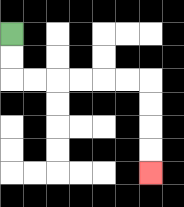{'start': '[0, 1]', 'end': '[6, 7]', 'path_directions': 'D,D,R,R,R,R,R,R,D,D,D,D', 'path_coordinates': '[[0, 1], [0, 2], [0, 3], [1, 3], [2, 3], [3, 3], [4, 3], [5, 3], [6, 3], [6, 4], [6, 5], [6, 6], [6, 7]]'}